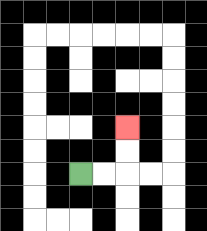{'start': '[3, 7]', 'end': '[5, 5]', 'path_directions': 'R,R,U,U', 'path_coordinates': '[[3, 7], [4, 7], [5, 7], [5, 6], [5, 5]]'}